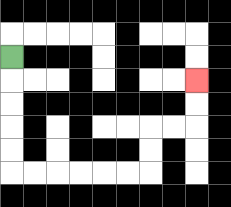{'start': '[0, 2]', 'end': '[8, 3]', 'path_directions': 'D,D,D,D,D,R,R,R,R,R,R,U,U,R,R,U,U', 'path_coordinates': '[[0, 2], [0, 3], [0, 4], [0, 5], [0, 6], [0, 7], [1, 7], [2, 7], [3, 7], [4, 7], [5, 7], [6, 7], [6, 6], [6, 5], [7, 5], [8, 5], [8, 4], [8, 3]]'}